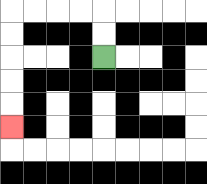{'start': '[4, 2]', 'end': '[0, 5]', 'path_directions': 'U,U,L,L,L,L,D,D,D,D,D', 'path_coordinates': '[[4, 2], [4, 1], [4, 0], [3, 0], [2, 0], [1, 0], [0, 0], [0, 1], [0, 2], [0, 3], [0, 4], [0, 5]]'}